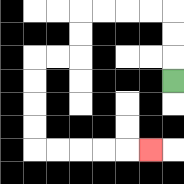{'start': '[7, 3]', 'end': '[6, 6]', 'path_directions': 'U,U,U,L,L,L,L,D,D,L,L,D,D,D,D,R,R,R,R,R', 'path_coordinates': '[[7, 3], [7, 2], [7, 1], [7, 0], [6, 0], [5, 0], [4, 0], [3, 0], [3, 1], [3, 2], [2, 2], [1, 2], [1, 3], [1, 4], [1, 5], [1, 6], [2, 6], [3, 6], [4, 6], [5, 6], [6, 6]]'}